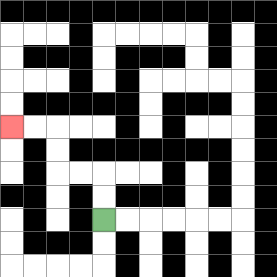{'start': '[4, 9]', 'end': '[0, 5]', 'path_directions': 'U,U,L,L,U,U,L,L', 'path_coordinates': '[[4, 9], [4, 8], [4, 7], [3, 7], [2, 7], [2, 6], [2, 5], [1, 5], [0, 5]]'}